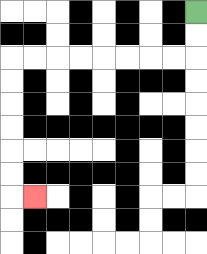{'start': '[8, 0]', 'end': '[1, 8]', 'path_directions': 'D,D,L,L,L,L,L,L,L,L,D,D,D,D,D,D,R', 'path_coordinates': '[[8, 0], [8, 1], [8, 2], [7, 2], [6, 2], [5, 2], [4, 2], [3, 2], [2, 2], [1, 2], [0, 2], [0, 3], [0, 4], [0, 5], [0, 6], [0, 7], [0, 8], [1, 8]]'}